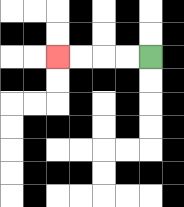{'start': '[6, 2]', 'end': '[2, 2]', 'path_directions': 'L,L,L,L', 'path_coordinates': '[[6, 2], [5, 2], [4, 2], [3, 2], [2, 2]]'}